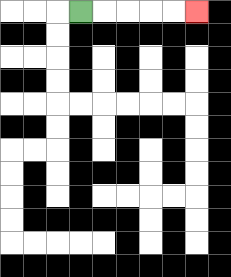{'start': '[3, 0]', 'end': '[8, 0]', 'path_directions': 'R,R,R,R,R', 'path_coordinates': '[[3, 0], [4, 0], [5, 0], [6, 0], [7, 0], [8, 0]]'}